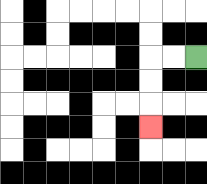{'start': '[8, 2]', 'end': '[6, 5]', 'path_directions': 'L,L,D,D,D', 'path_coordinates': '[[8, 2], [7, 2], [6, 2], [6, 3], [6, 4], [6, 5]]'}